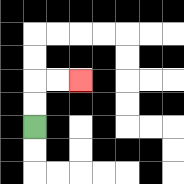{'start': '[1, 5]', 'end': '[3, 3]', 'path_directions': 'U,U,R,R', 'path_coordinates': '[[1, 5], [1, 4], [1, 3], [2, 3], [3, 3]]'}